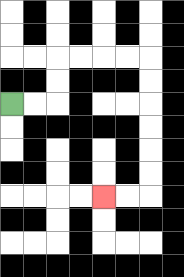{'start': '[0, 4]', 'end': '[4, 8]', 'path_directions': 'R,R,U,U,R,R,R,R,D,D,D,D,D,D,L,L', 'path_coordinates': '[[0, 4], [1, 4], [2, 4], [2, 3], [2, 2], [3, 2], [4, 2], [5, 2], [6, 2], [6, 3], [6, 4], [6, 5], [6, 6], [6, 7], [6, 8], [5, 8], [4, 8]]'}